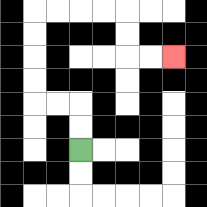{'start': '[3, 6]', 'end': '[7, 2]', 'path_directions': 'U,U,L,L,U,U,U,U,R,R,R,R,D,D,R,R', 'path_coordinates': '[[3, 6], [3, 5], [3, 4], [2, 4], [1, 4], [1, 3], [1, 2], [1, 1], [1, 0], [2, 0], [3, 0], [4, 0], [5, 0], [5, 1], [5, 2], [6, 2], [7, 2]]'}